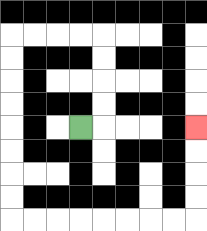{'start': '[3, 5]', 'end': '[8, 5]', 'path_directions': 'R,U,U,U,U,L,L,L,L,D,D,D,D,D,D,D,D,R,R,R,R,R,R,R,R,U,U,U,U', 'path_coordinates': '[[3, 5], [4, 5], [4, 4], [4, 3], [4, 2], [4, 1], [3, 1], [2, 1], [1, 1], [0, 1], [0, 2], [0, 3], [0, 4], [0, 5], [0, 6], [0, 7], [0, 8], [0, 9], [1, 9], [2, 9], [3, 9], [4, 9], [5, 9], [6, 9], [7, 9], [8, 9], [8, 8], [8, 7], [8, 6], [8, 5]]'}